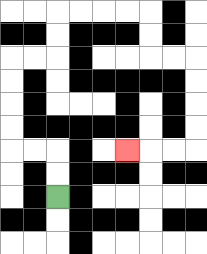{'start': '[2, 8]', 'end': '[5, 6]', 'path_directions': 'U,U,L,L,U,U,U,U,R,R,U,U,R,R,R,R,D,D,R,R,D,D,D,D,L,L,L', 'path_coordinates': '[[2, 8], [2, 7], [2, 6], [1, 6], [0, 6], [0, 5], [0, 4], [0, 3], [0, 2], [1, 2], [2, 2], [2, 1], [2, 0], [3, 0], [4, 0], [5, 0], [6, 0], [6, 1], [6, 2], [7, 2], [8, 2], [8, 3], [8, 4], [8, 5], [8, 6], [7, 6], [6, 6], [5, 6]]'}